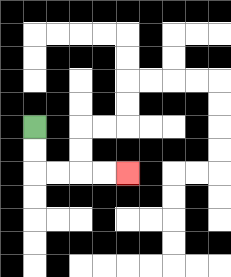{'start': '[1, 5]', 'end': '[5, 7]', 'path_directions': 'D,D,R,R,R,R', 'path_coordinates': '[[1, 5], [1, 6], [1, 7], [2, 7], [3, 7], [4, 7], [5, 7]]'}